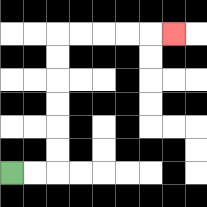{'start': '[0, 7]', 'end': '[7, 1]', 'path_directions': 'R,R,U,U,U,U,U,U,R,R,R,R,R', 'path_coordinates': '[[0, 7], [1, 7], [2, 7], [2, 6], [2, 5], [2, 4], [2, 3], [2, 2], [2, 1], [3, 1], [4, 1], [5, 1], [6, 1], [7, 1]]'}